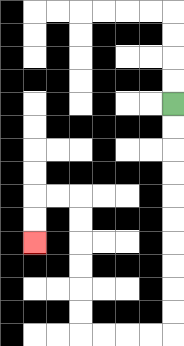{'start': '[7, 4]', 'end': '[1, 10]', 'path_directions': 'D,D,D,D,D,D,D,D,D,D,L,L,L,L,U,U,U,U,U,U,L,L,D,D', 'path_coordinates': '[[7, 4], [7, 5], [7, 6], [7, 7], [7, 8], [7, 9], [7, 10], [7, 11], [7, 12], [7, 13], [7, 14], [6, 14], [5, 14], [4, 14], [3, 14], [3, 13], [3, 12], [3, 11], [3, 10], [3, 9], [3, 8], [2, 8], [1, 8], [1, 9], [1, 10]]'}